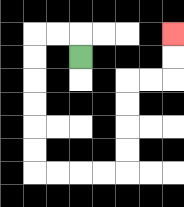{'start': '[3, 2]', 'end': '[7, 1]', 'path_directions': 'U,L,L,D,D,D,D,D,D,R,R,R,R,U,U,U,U,R,R,U,U', 'path_coordinates': '[[3, 2], [3, 1], [2, 1], [1, 1], [1, 2], [1, 3], [1, 4], [1, 5], [1, 6], [1, 7], [2, 7], [3, 7], [4, 7], [5, 7], [5, 6], [5, 5], [5, 4], [5, 3], [6, 3], [7, 3], [7, 2], [7, 1]]'}